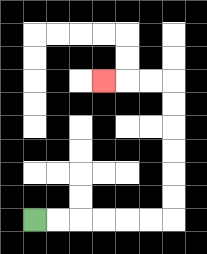{'start': '[1, 9]', 'end': '[4, 3]', 'path_directions': 'R,R,R,R,R,R,U,U,U,U,U,U,L,L,L', 'path_coordinates': '[[1, 9], [2, 9], [3, 9], [4, 9], [5, 9], [6, 9], [7, 9], [7, 8], [7, 7], [7, 6], [7, 5], [7, 4], [7, 3], [6, 3], [5, 3], [4, 3]]'}